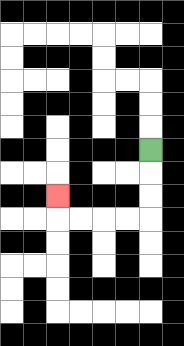{'start': '[6, 6]', 'end': '[2, 8]', 'path_directions': 'D,D,D,L,L,L,L,U', 'path_coordinates': '[[6, 6], [6, 7], [6, 8], [6, 9], [5, 9], [4, 9], [3, 9], [2, 9], [2, 8]]'}